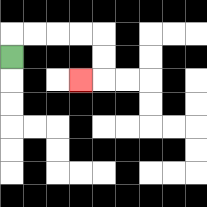{'start': '[0, 2]', 'end': '[3, 3]', 'path_directions': 'U,R,R,R,R,D,D,L', 'path_coordinates': '[[0, 2], [0, 1], [1, 1], [2, 1], [3, 1], [4, 1], [4, 2], [4, 3], [3, 3]]'}